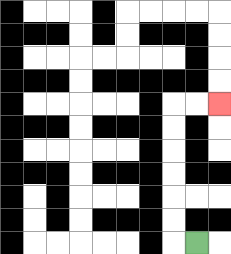{'start': '[8, 10]', 'end': '[9, 4]', 'path_directions': 'L,U,U,U,U,U,U,R,R', 'path_coordinates': '[[8, 10], [7, 10], [7, 9], [7, 8], [7, 7], [7, 6], [7, 5], [7, 4], [8, 4], [9, 4]]'}